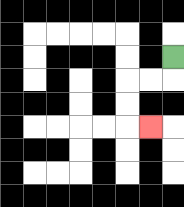{'start': '[7, 2]', 'end': '[6, 5]', 'path_directions': 'D,L,L,D,D,R', 'path_coordinates': '[[7, 2], [7, 3], [6, 3], [5, 3], [5, 4], [5, 5], [6, 5]]'}